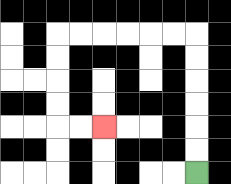{'start': '[8, 7]', 'end': '[4, 5]', 'path_directions': 'U,U,U,U,U,U,L,L,L,L,L,L,D,D,D,D,R,R', 'path_coordinates': '[[8, 7], [8, 6], [8, 5], [8, 4], [8, 3], [8, 2], [8, 1], [7, 1], [6, 1], [5, 1], [4, 1], [3, 1], [2, 1], [2, 2], [2, 3], [2, 4], [2, 5], [3, 5], [4, 5]]'}